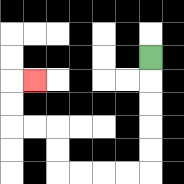{'start': '[6, 2]', 'end': '[1, 3]', 'path_directions': 'D,D,D,D,D,L,L,L,L,U,U,L,L,U,U,R', 'path_coordinates': '[[6, 2], [6, 3], [6, 4], [6, 5], [6, 6], [6, 7], [5, 7], [4, 7], [3, 7], [2, 7], [2, 6], [2, 5], [1, 5], [0, 5], [0, 4], [0, 3], [1, 3]]'}